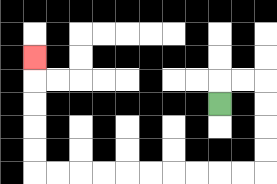{'start': '[9, 4]', 'end': '[1, 2]', 'path_directions': 'U,R,R,D,D,D,D,L,L,L,L,L,L,L,L,L,L,U,U,U,U,U', 'path_coordinates': '[[9, 4], [9, 3], [10, 3], [11, 3], [11, 4], [11, 5], [11, 6], [11, 7], [10, 7], [9, 7], [8, 7], [7, 7], [6, 7], [5, 7], [4, 7], [3, 7], [2, 7], [1, 7], [1, 6], [1, 5], [1, 4], [1, 3], [1, 2]]'}